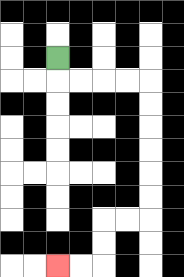{'start': '[2, 2]', 'end': '[2, 11]', 'path_directions': 'D,R,R,R,R,D,D,D,D,D,D,L,L,D,D,L,L', 'path_coordinates': '[[2, 2], [2, 3], [3, 3], [4, 3], [5, 3], [6, 3], [6, 4], [6, 5], [6, 6], [6, 7], [6, 8], [6, 9], [5, 9], [4, 9], [4, 10], [4, 11], [3, 11], [2, 11]]'}